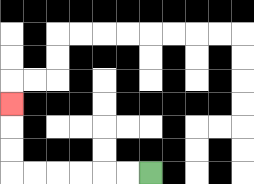{'start': '[6, 7]', 'end': '[0, 4]', 'path_directions': 'L,L,L,L,L,L,U,U,U', 'path_coordinates': '[[6, 7], [5, 7], [4, 7], [3, 7], [2, 7], [1, 7], [0, 7], [0, 6], [0, 5], [0, 4]]'}